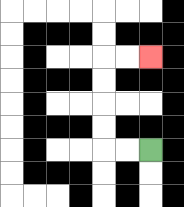{'start': '[6, 6]', 'end': '[6, 2]', 'path_directions': 'L,L,U,U,U,U,R,R', 'path_coordinates': '[[6, 6], [5, 6], [4, 6], [4, 5], [4, 4], [4, 3], [4, 2], [5, 2], [6, 2]]'}